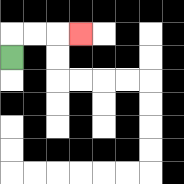{'start': '[0, 2]', 'end': '[3, 1]', 'path_directions': 'U,R,R,R', 'path_coordinates': '[[0, 2], [0, 1], [1, 1], [2, 1], [3, 1]]'}